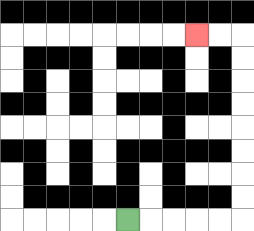{'start': '[5, 9]', 'end': '[8, 1]', 'path_directions': 'R,R,R,R,R,U,U,U,U,U,U,U,U,L,L', 'path_coordinates': '[[5, 9], [6, 9], [7, 9], [8, 9], [9, 9], [10, 9], [10, 8], [10, 7], [10, 6], [10, 5], [10, 4], [10, 3], [10, 2], [10, 1], [9, 1], [8, 1]]'}